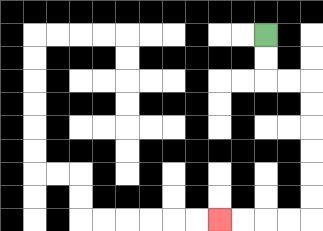{'start': '[11, 1]', 'end': '[9, 9]', 'path_directions': 'D,D,R,R,D,D,D,D,D,D,L,L,L,L', 'path_coordinates': '[[11, 1], [11, 2], [11, 3], [12, 3], [13, 3], [13, 4], [13, 5], [13, 6], [13, 7], [13, 8], [13, 9], [12, 9], [11, 9], [10, 9], [9, 9]]'}